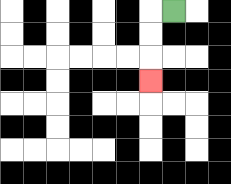{'start': '[7, 0]', 'end': '[6, 3]', 'path_directions': 'L,D,D,D', 'path_coordinates': '[[7, 0], [6, 0], [6, 1], [6, 2], [6, 3]]'}